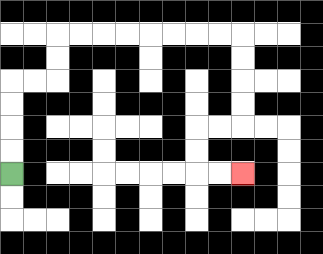{'start': '[0, 7]', 'end': '[10, 7]', 'path_directions': 'U,U,U,U,R,R,U,U,R,R,R,R,R,R,R,R,D,D,D,D,L,L,D,D,R,R', 'path_coordinates': '[[0, 7], [0, 6], [0, 5], [0, 4], [0, 3], [1, 3], [2, 3], [2, 2], [2, 1], [3, 1], [4, 1], [5, 1], [6, 1], [7, 1], [8, 1], [9, 1], [10, 1], [10, 2], [10, 3], [10, 4], [10, 5], [9, 5], [8, 5], [8, 6], [8, 7], [9, 7], [10, 7]]'}